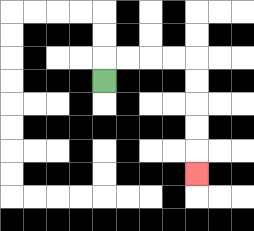{'start': '[4, 3]', 'end': '[8, 7]', 'path_directions': 'U,R,R,R,R,D,D,D,D,D', 'path_coordinates': '[[4, 3], [4, 2], [5, 2], [6, 2], [7, 2], [8, 2], [8, 3], [8, 4], [8, 5], [8, 6], [8, 7]]'}